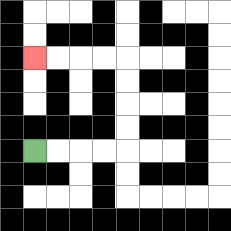{'start': '[1, 6]', 'end': '[1, 2]', 'path_directions': 'R,R,R,R,U,U,U,U,L,L,L,L', 'path_coordinates': '[[1, 6], [2, 6], [3, 6], [4, 6], [5, 6], [5, 5], [5, 4], [5, 3], [5, 2], [4, 2], [3, 2], [2, 2], [1, 2]]'}